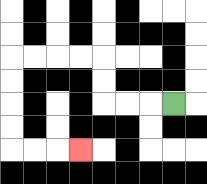{'start': '[7, 4]', 'end': '[3, 6]', 'path_directions': 'L,L,L,U,U,L,L,L,L,D,D,D,D,R,R,R', 'path_coordinates': '[[7, 4], [6, 4], [5, 4], [4, 4], [4, 3], [4, 2], [3, 2], [2, 2], [1, 2], [0, 2], [0, 3], [0, 4], [0, 5], [0, 6], [1, 6], [2, 6], [3, 6]]'}